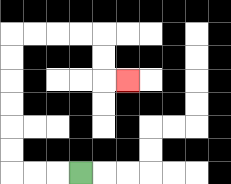{'start': '[3, 7]', 'end': '[5, 3]', 'path_directions': 'L,L,L,U,U,U,U,U,U,R,R,R,R,D,D,R', 'path_coordinates': '[[3, 7], [2, 7], [1, 7], [0, 7], [0, 6], [0, 5], [0, 4], [0, 3], [0, 2], [0, 1], [1, 1], [2, 1], [3, 1], [4, 1], [4, 2], [4, 3], [5, 3]]'}